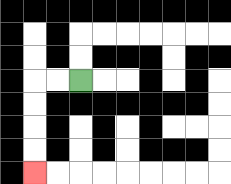{'start': '[3, 3]', 'end': '[1, 7]', 'path_directions': 'L,L,D,D,D,D', 'path_coordinates': '[[3, 3], [2, 3], [1, 3], [1, 4], [1, 5], [1, 6], [1, 7]]'}